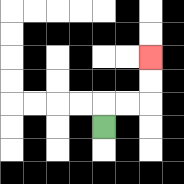{'start': '[4, 5]', 'end': '[6, 2]', 'path_directions': 'U,R,R,U,U', 'path_coordinates': '[[4, 5], [4, 4], [5, 4], [6, 4], [6, 3], [6, 2]]'}